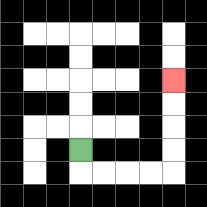{'start': '[3, 6]', 'end': '[7, 3]', 'path_directions': 'D,R,R,R,R,U,U,U,U', 'path_coordinates': '[[3, 6], [3, 7], [4, 7], [5, 7], [6, 7], [7, 7], [7, 6], [7, 5], [7, 4], [7, 3]]'}